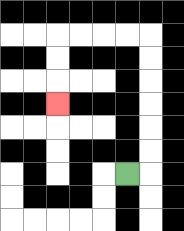{'start': '[5, 7]', 'end': '[2, 4]', 'path_directions': 'R,U,U,U,U,U,U,L,L,L,L,D,D,D', 'path_coordinates': '[[5, 7], [6, 7], [6, 6], [6, 5], [6, 4], [6, 3], [6, 2], [6, 1], [5, 1], [4, 1], [3, 1], [2, 1], [2, 2], [2, 3], [2, 4]]'}